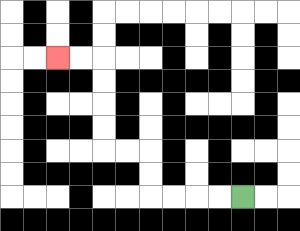{'start': '[10, 8]', 'end': '[2, 2]', 'path_directions': 'L,L,L,L,U,U,L,L,U,U,U,U,L,L', 'path_coordinates': '[[10, 8], [9, 8], [8, 8], [7, 8], [6, 8], [6, 7], [6, 6], [5, 6], [4, 6], [4, 5], [4, 4], [4, 3], [4, 2], [3, 2], [2, 2]]'}